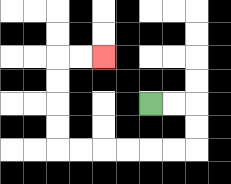{'start': '[6, 4]', 'end': '[4, 2]', 'path_directions': 'R,R,D,D,L,L,L,L,L,L,U,U,U,U,R,R', 'path_coordinates': '[[6, 4], [7, 4], [8, 4], [8, 5], [8, 6], [7, 6], [6, 6], [5, 6], [4, 6], [3, 6], [2, 6], [2, 5], [2, 4], [2, 3], [2, 2], [3, 2], [4, 2]]'}